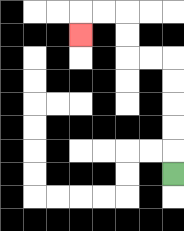{'start': '[7, 7]', 'end': '[3, 1]', 'path_directions': 'U,U,U,U,U,L,L,U,U,L,L,D', 'path_coordinates': '[[7, 7], [7, 6], [7, 5], [7, 4], [7, 3], [7, 2], [6, 2], [5, 2], [5, 1], [5, 0], [4, 0], [3, 0], [3, 1]]'}